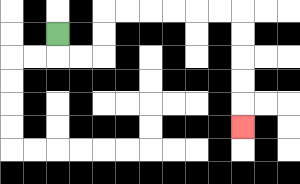{'start': '[2, 1]', 'end': '[10, 5]', 'path_directions': 'D,R,R,U,U,R,R,R,R,R,R,D,D,D,D,D', 'path_coordinates': '[[2, 1], [2, 2], [3, 2], [4, 2], [4, 1], [4, 0], [5, 0], [6, 0], [7, 0], [8, 0], [9, 0], [10, 0], [10, 1], [10, 2], [10, 3], [10, 4], [10, 5]]'}